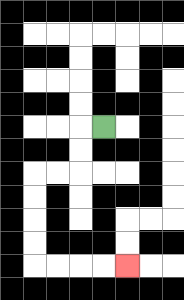{'start': '[4, 5]', 'end': '[5, 11]', 'path_directions': 'L,D,D,L,L,D,D,D,D,R,R,R,R', 'path_coordinates': '[[4, 5], [3, 5], [3, 6], [3, 7], [2, 7], [1, 7], [1, 8], [1, 9], [1, 10], [1, 11], [2, 11], [3, 11], [4, 11], [5, 11]]'}